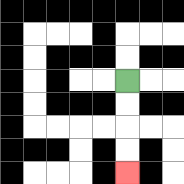{'start': '[5, 3]', 'end': '[5, 7]', 'path_directions': 'D,D,D,D', 'path_coordinates': '[[5, 3], [5, 4], [5, 5], [5, 6], [5, 7]]'}